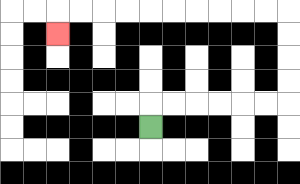{'start': '[6, 5]', 'end': '[2, 1]', 'path_directions': 'U,R,R,R,R,R,R,U,U,U,U,L,L,L,L,L,L,L,L,L,L,D', 'path_coordinates': '[[6, 5], [6, 4], [7, 4], [8, 4], [9, 4], [10, 4], [11, 4], [12, 4], [12, 3], [12, 2], [12, 1], [12, 0], [11, 0], [10, 0], [9, 0], [8, 0], [7, 0], [6, 0], [5, 0], [4, 0], [3, 0], [2, 0], [2, 1]]'}